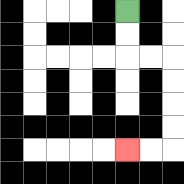{'start': '[5, 0]', 'end': '[5, 6]', 'path_directions': 'D,D,R,R,D,D,D,D,L,L', 'path_coordinates': '[[5, 0], [5, 1], [5, 2], [6, 2], [7, 2], [7, 3], [7, 4], [7, 5], [7, 6], [6, 6], [5, 6]]'}